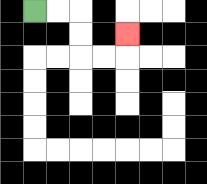{'start': '[1, 0]', 'end': '[5, 1]', 'path_directions': 'R,R,D,D,R,R,U', 'path_coordinates': '[[1, 0], [2, 0], [3, 0], [3, 1], [3, 2], [4, 2], [5, 2], [5, 1]]'}